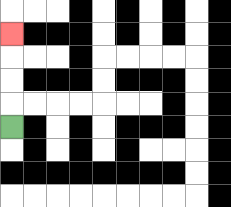{'start': '[0, 5]', 'end': '[0, 1]', 'path_directions': 'U,U,U,U', 'path_coordinates': '[[0, 5], [0, 4], [0, 3], [0, 2], [0, 1]]'}